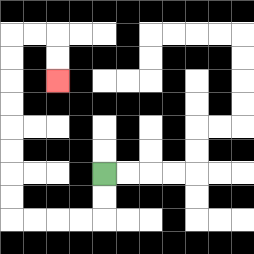{'start': '[4, 7]', 'end': '[2, 3]', 'path_directions': 'D,D,L,L,L,L,U,U,U,U,U,U,U,U,R,R,D,D', 'path_coordinates': '[[4, 7], [4, 8], [4, 9], [3, 9], [2, 9], [1, 9], [0, 9], [0, 8], [0, 7], [0, 6], [0, 5], [0, 4], [0, 3], [0, 2], [0, 1], [1, 1], [2, 1], [2, 2], [2, 3]]'}